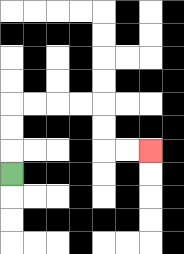{'start': '[0, 7]', 'end': '[6, 6]', 'path_directions': 'U,U,U,R,R,R,R,D,D,R,R', 'path_coordinates': '[[0, 7], [0, 6], [0, 5], [0, 4], [1, 4], [2, 4], [3, 4], [4, 4], [4, 5], [4, 6], [5, 6], [6, 6]]'}